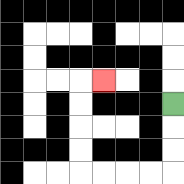{'start': '[7, 4]', 'end': '[4, 3]', 'path_directions': 'D,D,D,L,L,L,L,U,U,U,U,R', 'path_coordinates': '[[7, 4], [7, 5], [7, 6], [7, 7], [6, 7], [5, 7], [4, 7], [3, 7], [3, 6], [3, 5], [3, 4], [3, 3], [4, 3]]'}